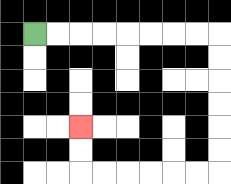{'start': '[1, 1]', 'end': '[3, 5]', 'path_directions': 'R,R,R,R,R,R,R,R,D,D,D,D,D,D,L,L,L,L,L,L,U,U', 'path_coordinates': '[[1, 1], [2, 1], [3, 1], [4, 1], [5, 1], [6, 1], [7, 1], [8, 1], [9, 1], [9, 2], [9, 3], [9, 4], [9, 5], [9, 6], [9, 7], [8, 7], [7, 7], [6, 7], [5, 7], [4, 7], [3, 7], [3, 6], [3, 5]]'}